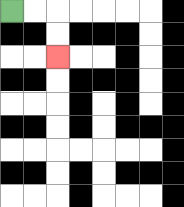{'start': '[0, 0]', 'end': '[2, 2]', 'path_directions': 'R,R,D,D', 'path_coordinates': '[[0, 0], [1, 0], [2, 0], [2, 1], [2, 2]]'}